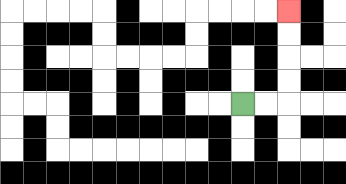{'start': '[10, 4]', 'end': '[12, 0]', 'path_directions': 'R,R,U,U,U,U', 'path_coordinates': '[[10, 4], [11, 4], [12, 4], [12, 3], [12, 2], [12, 1], [12, 0]]'}